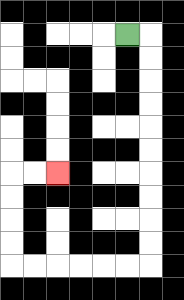{'start': '[5, 1]', 'end': '[2, 7]', 'path_directions': 'R,D,D,D,D,D,D,D,D,D,D,L,L,L,L,L,L,U,U,U,U,R,R', 'path_coordinates': '[[5, 1], [6, 1], [6, 2], [6, 3], [6, 4], [6, 5], [6, 6], [6, 7], [6, 8], [6, 9], [6, 10], [6, 11], [5, 11], [4, 11], [3, 11], [2, 11], [1, 11], [0, 11], [0, 10], [0, 9], [0, 8], [0, 7], [1, 7], [2, 7]]'}